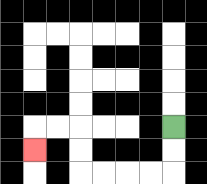{'start': '[7, 5]', 'end': '[1, 6]', 'path_directions': 'D,D,L,L,L,L,U,U,L,L,D', 'path_coordinates': '[[7, 5], [7, 6], [7, 7], [6, 7], [5, 7], [4, 7], [3, 7], [3, 6], [3, 5], [2, 5], [1, 5], [1, 6]]'}